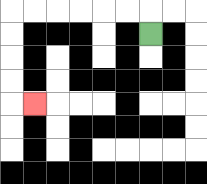{'start': '[6, 1]', 'end': '[1, 4]', 'path_directions': 'U,L,L,L,L,L,L,D,D,D,D,R', 'path_coordinates': '[[6, 1], [6, 0], [5, 0], [4, 0], [3, 0], [2, 0], [1, 0], [0, 0], [0, 1], [0, 2], [0, 3], [0, 4], [1, 4]]'}